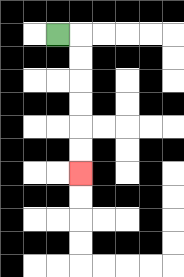{'start': '[2, 1]', 'end': '[3, 7]', 'path_directions': 'R,D,D,D,D,D,D', 'path_coordinates': '[[2, 1], [3, 1], [3, 2], [3, 3], [3, 4], [3, 5], [3, 6], [3, 7]]'}